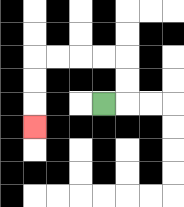{'start': '[4, 4]', 'end': '[1, 5]', 'path_directions': 'R,U,U,L,L,L,L,D,D,D', 'path_coordinates': '[[4, 4], [5, 4], [5, 3], [5, 2], [4, 2], [3, 2], [2, 2], [1, 2], [1, 3], [1, 4], [1, 5]]'}